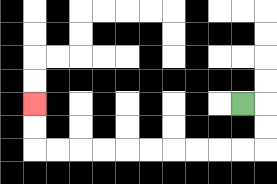{'start': '[10, 4]', 'end': '[1, 4]', 'path_directions': 'R,D,D,L,L,L,L,L,L,L,L,L,L,U,U', 'path_coordinates': '[[10, 4], [11, 4], [11, 5], [11, 6], [10, 6], [9, 6], [8, 6], [7, 6], [6, 6], [5, 6], [4, 6], [3, 6], [2, 6], [1, 6], [1, 5], [1, 4]]'}